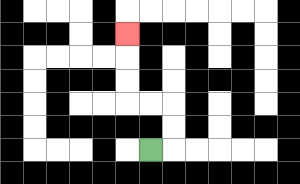{'start': '[6, 6]', 'end': '[5, 1]', 'path_directions': 'R,U,U,L,L,U,U,U', 'path_coordinates': '[[6, 6], [7, 6], [7, 5], [7, 4], [6, 4], [5, 4], [5, 3], [5, 2], [5, 1]]'}